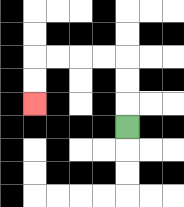{'start': '[5, 5]', 'end': '[1, 4]', 'path_directions': 'U,U,U,L,L,L,L,D,D', 'path_coordinates': '[[5, 5], [5, 4], [5, 3], [5, 2], [4, 2], [3, 2], [2, 2], [1, 2], [1, 3], [1, 4]]'}